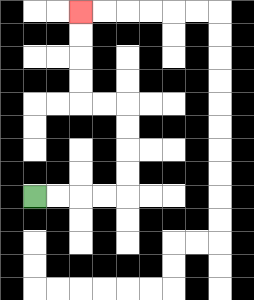{'start': '[1, 8]', 'end': '[3, 0]', 'path_directions': 'R,R,R,R,U,U,U,U,L,L,U,U,U,U', 'path_coordinates': '[[1, 8], [2, 8], [3, 8], [4, 8], [5, 8], [5, 7], [5, 6], [5, 5], [5, 4], [4, 4], [3, 4], [3, 3], [3, 2], [3, 1], [3, 0]]'}